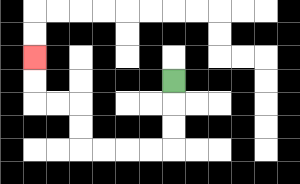{'start': '[7, 3]', 'end': '[1, 2]', 'path_directions': 'D,D,D,L,L,L,L,U,U,L,L,U,U', 'path_coordinates': '[[7, 3], [7, 4], [7, 5], [7, 6], [6, 6], [5, 6], [4, 6], [3, 6], [3, 5], [3, 4], [2, 4], [1, 4], [1, 3], [1, 2]]'}